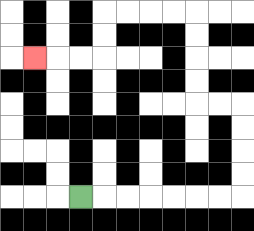{'start': '[3, 8]', 'end': '[1, 2]', 'path_directions': 'R,R,R,R,R,R,R,U,U,U,U,L,L,U,U,U,U,L,L,L,L,D,D,L,L,L', 'path_coordinates': '[[3, 8], [4, 8], [5, 8], [6, 8], [7, 8], [8, 8], [9, 8], [10, 8], [10, 7], [10, 6], [10, 5], [10, 4], [9, 4], [8, 4], [8, 3], [8, 2], [8, 1], [8, 0], [7, 0], [6, 0], [5, 0], [4, 0], [4, 1], [4, 2], [3, 2], [2, 2], [1, 2]]'}